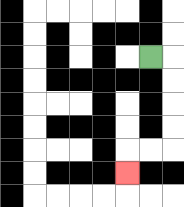{'start': '[6, 2]', 'end': '[5, 7]', 'path_directions': 'R,D,D,D,D,L,L,D', 'path_coordinates': '[[6, 2], [7, 2], [7, 3], [7, 4], [7, 5], [7, 6], [6, 6], [5, 6], [5, 7]]'}